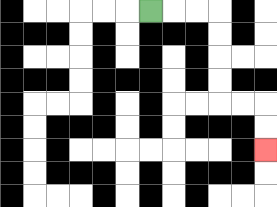{'start': '[6, 0]', 'end': '[11, 6]', 'path_directions': 'R,R,R,D,D,D,D,R,R,D,D', 'path_coordinates': '[[6, 0], [7, 0], [8, 0], [9, 0], [9, 1], [9, 2], [9, 3], [9, 4], [10, 4], [11, 4], [11, 5], [11, 6]]'}